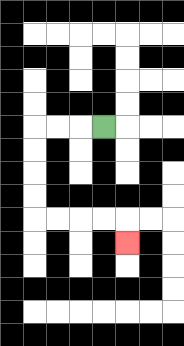{'start': '[4, 5]', 'end': '[5, 10]', 'path_directions': 'L,L,L,D,D,D,D,R,R,R,R,D', 'path_coordinates': '[[4, 5], [3, 5], [2, 5], [1, 5], [1, 6], [1, 7], [1, 8], [1, 9], [2, 9], [3, 9], [4, 9], [5, 9], [5, 10]]'}